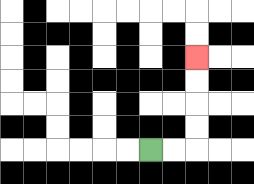{'start': '[6, 6]', 'end': '[8, 2]', 'path_directions': 'R,R,U,U,U,U', 'path_coordinates': '[[6, 6], [7, 6], [8, 6], [8, 5], [8, 4], [8, 3], [8, 2]]'}